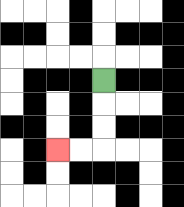{'start': '[4, 3]', 'end': '[2, 6]', 'path_directions': 'D,D,D,L,L', 'path_coordinates': '[[4, 3], [4, 4], [4, 5], [4, 6], [3, 6], [2, 6]]'}